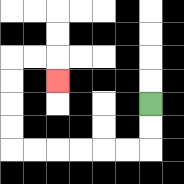{'start': '[6, 4]', 'end': '[2, 3]', 'path_directions': 'D,D,L,L,L,L,L,L,U,U,U,U,R,R,D', 'path_coordinates': '[[6, 4], [6, 5], [6, 6], [5, 6], [4, 6], [3, 6], [2, 6], [1, 6], [0, 6], [0, 5], [0, 4], [0, 3], [0, 2], [1, 2], [2, 2], [2, 3]]'}